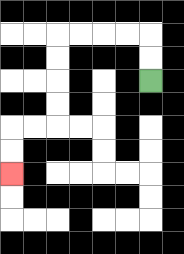{'start': '[6, 3]', 'end': '[0, 7]', 'path_directions': 'U,U,L,L,L,L,D,D,D,D,L,L,D,D', 'path_coordinates': '[[6, 3], [6, 2], [6, 1], [5, 1], [4, 1], [3, 1], [2, 1], [2, 2], [2, 3], [2, 4], [2, 5], [1, 5], [0, 5], [0, 6], [0, 7]]'}